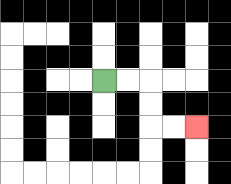{'start': '[4, 3]', 'end': '[8, 5]', 'path_directions': 'R,R,D,D,R,R', 'path_coordinates': '[[4, 3], [5, 3], [6, 3], [6, 4], [6, 5], [7, 5], [8, 5]]'}